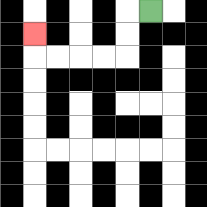{'start': '[6, 0]', 'end': '[1, 1]', 'path_directions': 'L,D,D,L,L,L,L,U', 'path_coordinates': '[[6, 0], [5, 0], [5, 1], [5, 2], [4, 2], [3, 2], [2, 2], [1, 2], [1, 1]]'}